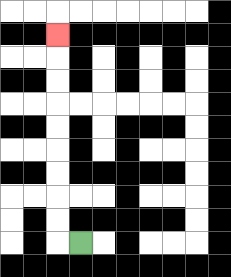{'start': '[3, 10]', 'end': '[2, 1]', 'path_directions': 'L,U,U,U,U,U,U,U,U,U', 'path_coordinates': '[[3, 10], [2, 10], [2, 9], [2, 8], [2, 7], [2, 6], [2, 5], [2, 4], [2, 3], [2, 2], [2, 1]]'}